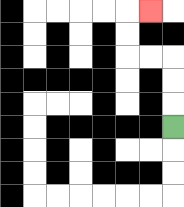{'start': '[7, 5]', 'end': '[6, 0]', 'path_directions': 'U,U,U,L,L,U,U,R', 'path_coordinates': '[[7, 5], [7, 4], [7, 3], [7, 2], [6, 2], [5, 2], [5, 1], [5, 0], [6, 0]]'}